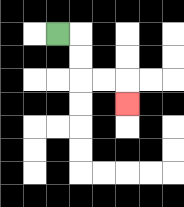{'start': '[2, 1]', 'end': '[5, 4]', 'path_directions': 'R,D,D,R,R,D', 'path_coordinates': '[[2, 1], [3, 1], [3, 2], [3, 3], [4, 3], [5, 3], [5, 4]]'}